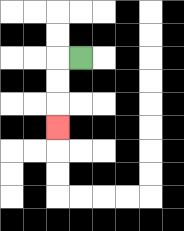{'start': '[3, 2]', 'end': '[2, 5]', 'path_directions': 'L,D,D,D', 'path_coordinates': '[[3, 2], [2, 2], [2, 3], [2, 4], [2, 5]]'}